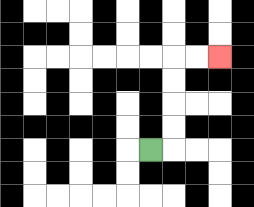{'start': '[6, 6]', 'end': '[9, 2]', 'path_directions': 'R,U,U,U,U,R,R', 'path_coordinates': '[[6, 6], [7, 6], [7, 5], [7, 4], [7, 3], [7, 2], [8, 2], [9, 2]]'}